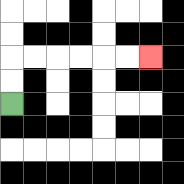{'start': '[0, 4]', 'end': '[6, 2]', 'path_directions': 'U,U,R,R,R,R,R,R', 'path_coordinates': '[[0, 4], [0, 3], [0, 2], [1, 2], [2, 2], [3, 2], [4, 2], [5, 2], [6, 2]]'}